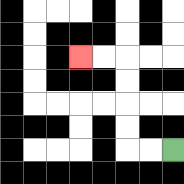{'start': '[7, 6]', 'end': '[3, 2]', 'path_directions': 'L,L,U,U,U,U,L,L', 'path_coordinates': '[[7, 6], [6, 6], [5, 6], [5, 5], [5, 4], [5, 3], [5, 2], [4, 2], [3, 2]]'}